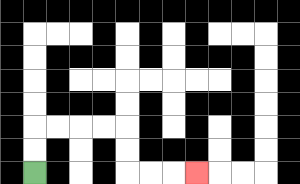{'start': '[1, 7]', 'end': '[8, 7]', 'path_directions': 'U,U,R,R,R,R,D,D,R,R,R', 'path_coordinates': '[[1, 7], [1, 6], [1, 5], [2, 5], [3, 5], [4, 5], [5, 5], [5, 6], [5, 7], [6, 7], [7, 7], [8, 7]]'}